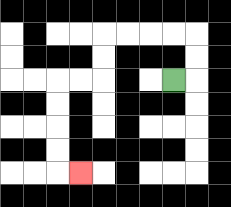{'start': '[7, 3]', 'end': '[3, 7]', 'path_directions': 'R,U,U,L,L,L,L,D,D,L,L,D,D,D,D,R', 'path_coordinates': '[[7, 3], [8, 3], [8, 2], [8, 1], [7, 1], [6, 1], [5, 1], [4, 1], [4, 2], [4, 3], [3, 3], [2, 3], [2, 4], [2, 5], [2, 6], [2, 7], [3, 7]]'}